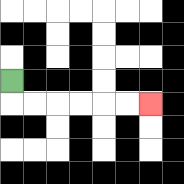{'start': '[0, 3]', 'end': '[6, 4]', 'path_directions': 'D,R,R,R,R,R,R', 'path_coordinates': '[[0, 3], [0, 4], [1, 4], [2, 4], [3, 4], [4, 4], [5, 4], [6, 4]]'}